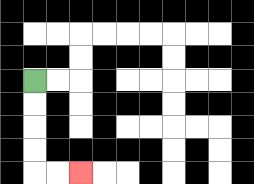{'start': '[1, 3]', 'end': '[3, 7]', 'path_directions': 'D,D,D,D,R,R', 'path_coordinates': '[[1, 3], [1, 4], [1, 5], [1, 6], [1, 7], [2, 7], [3, 7]]'}